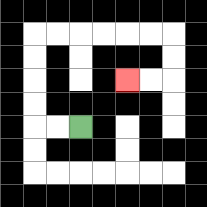{'start': '[3, 5]', 'end': '[5, 3]', 'path_directions': 'L,L,U,U,U,U,R,R,R,R,R,R,D,D,L,L', 'path_coordinates': '[[3, 5], [2, 5], [1, 5], [1, 4], [1, 3], [1, 2], [1, 1], [2, 1], [3, 1], [4, 1], [5, 1], [6, 1], [7, 1], [7, 2], [7, 3], [6, 3], [5, 3]]'}